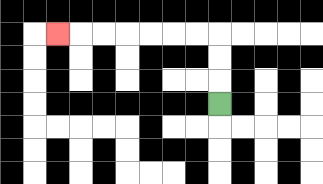{'start': '[9, 4]', 'end': '[2, 1]', 'path_directions': 'U,U,U,L,L,L,L,L,L,L', 'path_coordinates': '[[9, 4], [9, 3], [9, 2], [9, 1], [8, 1], [7, 1], [6, 1], [5, 1], [4, 1], [3, 1], [2, 1]]'}